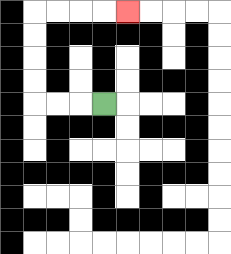{'start': '[4, 4]', 'end': '[5, 0]', 'path_directions': 'L,L,L,U,U,U,U,R,R,R,R', 'path_coordinates': '[[4, 4], [3, 4], [2, 4], [1, 4], [1, 3], [1, 2], [1, 1], [1, 0], [2, 0], [3, 0], [4, 0], [5, 0]]'}